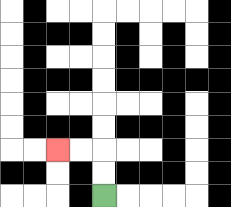{'start': '[4, 8]', 'end': '[2, 6]', 'path_directions': 'U,U,L,L', 'path_coordinates': '[[4, 8], [4, 7], [4, 6], [3, 6], [2, 6]]'}